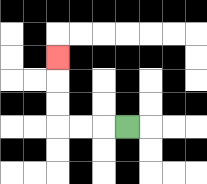{'start': '[5, 5]', 'end': '[2, 2]', 'path_directions': 'L,L,L,U,U,U', 'path_coordinates': '[[5, 5], [4, 5], [3, 5], [2, 5], [2, 4], [2, 3], [2, 2]]'}